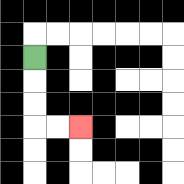{'start': '[1, 2]', 'end': '[3, 5]', 'path_directions': 'D,D,D,R,R', 'path_coordinates': '[[1, 2], [1, 3], [1, 4], [1, 5], [2, 5], [3, 5]]'}